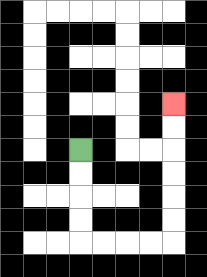{'start': '[3, 6]', 'end': '[7, 4]', 'path_directions': 'D,D,D,D,R,R,R,R,U,U,U,U,U,U', 'path_coordinates': '[[3, 6], [3, 7], [3, 8], [3, 9], [3, 10], [4, 10], [5, 10], [6, 10], [7, 10], [7, 9], [7, 8], [7, 7], [7, 6], [7, 5], [7, 4]]'}